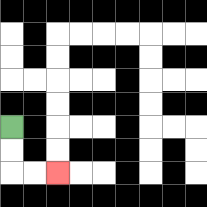{'start': '[0, 5]', 'end': '[2, 7]', 'path_directions': 'D,D,R,R', 'path_coordinates': '[[0, 5], [0, 6], [0, 7], [1, 7], [2, 7]]'}